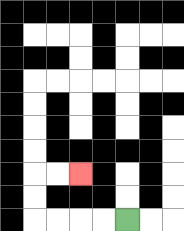{'start': '[5, 9]', 'end': '[3, 7]', 'path_directions': 'L,L,L,L,U,U,R,R', 'path_coordinates': '[[5, 9], [4, 9], [3, 9], [2, 9], [1, 9], [1, 8], [1, 7], [2, 7], [3, 7]]'}